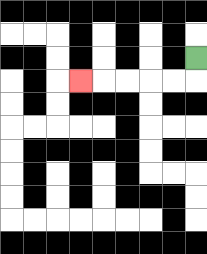{'start': '[8, 2]', 'end': '[3, 3]', 'path_directions': 'D,L,L,L,L,L', 'path_coordinates': '[[8, 2], [8, 3], [7, 3], [6, 3], [5, 3], [4, 3], [3, 3]]'}